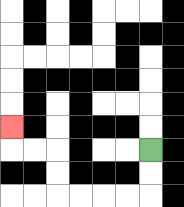{'start': '[6, 6]', 'end': '[0, 5]', 'path_directions': 'D,D,L,L,L,L,U,U,L,L,U', 'path_coordinates': '[[6, 6], [6, 7], [6, 8], [5, 8], [4, 8], [3, 8], [2, 8], [2, 7], [2, 6], [1, 6], [0, 6], [0, 5]]'}